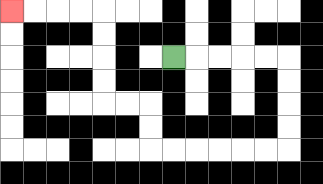{'start': '[7, 2]', 'end': '[0, 0]', 'path_directions': 'R,R,R,R,R,D,D,D,D,L,L,L,L,L,L,U,U,L,L,U,U,U,U,L,L,L,L', 'path_coordinates': '[[7, 2], [8, 2], [9, 2], [10, 2], [11, 2], [12, 2], [12, 3], [12, 4], [12, 5], [12, 6], [11, 6], [10, 6], [9, 6], [8, 6], [7, 6], [6, 6], [6, 5], [6, 4], [5, 4], [4, 4], [4, 3], [4, 2], [4, 1], [4, 0], [3, 0], [2, 0], [1, 0], [0, 0]]'}